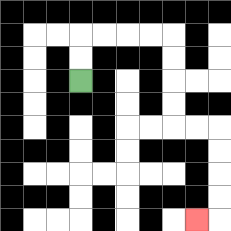{'start': '[3, 3]', 'end': '[8, 9]', 'path_directions': 'U,U,R,R,R,R,D,D,D,D,R,R,D,D,D,D,L', 'path_coordinates': '[[3, 3], [3, 2], [3, 1], [4, 1], [5, 1], [6, 1], [7, 1], [7, 2], [7, 3], [7, 4], [7, 5], [8, 5], [9, 5], [9, 6], [9, 7], [9, 8], [9, 9], [8, 9]]'}